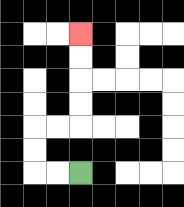{'start': '[3, 7]', 'end': '[3, 1]', 'path_directions': 'L,L,U,U,R,R,U,U,U,U', 'path_coordinates': '[[3, 7], [2, 7], [1, 7], [1, 6], [1, 5], [2, 5], [3, 5], [3, 4], [3, 3], [3, 2], [3, 1]]'}